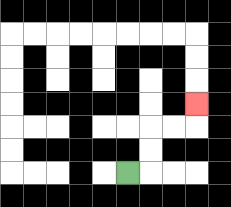{'start': '[5, 7]', 'end': '[8, 4]', 'path_directions': 'R,U,U,R,R,U', 'path_coordinates': '[[5, 7], [6, 7], [6, 6], [6, 5], [7, 5], [8, 5], [8, 4]]'}